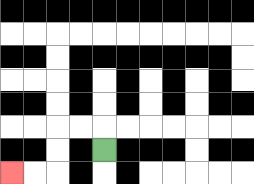{'start': '[4, 6]', 'end': '[0, 7]', 'path_directions': 'U,L,L,D,D,L,L', 'path_coordinates': '[[4, 6], [4, 5], [3, 5], [2, 5], [2, 6], [2, 7], [1, 7], [0, 7]]'}